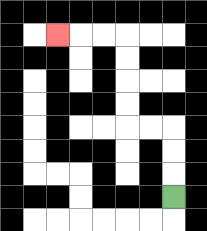{'start': '[7, 8]', 'end': '[2, 1]', 'path_directions': 'U,U,U,L,L,U,U,U,U,L,L,L', 'path_coordinates': '[[7, 8], [7, 7], [7, 6], [7, 5], [6, 5], [5, 5], [5, 4], [5, 3], [5, 2], [5, 1], [4, 1], [3, 1], [2, 1]]'}